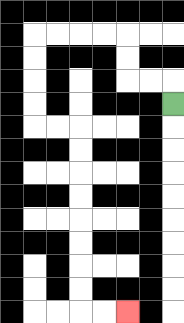{'start': '[7, 4]', 'end': '[5, 13]', 'path_directions': 'U,L,L,U,U,L,L,L,L,D,D,D,D,R,R,D,D,D,D,D,D,D,D,R,R', 'path_coordinates': '[[7, 4], [7, 3], [6, 3], [5, 3], [5, 2], [5, 1], [4, 1], [3, 1], [2, 1], [1, 1], [1, 2], [1, 3], [1, 4], [1, 5], [2, 5], [3, 5], [3, 6], [3, 7], [3, 8], [3, 9], [3, 10], [3, 11], [3, 12], [3, 13], [4, 13], [5, 13]]'}